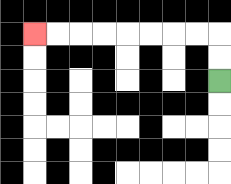{'start': '[9, 3]', 'end': '[1, 1]', 'path_directions': 'U,U,L,L,L,L,L,L,L,L', 'path_coordinates': '[[9, 3], [9, 2], [9, 1], [8, 1], [7, 1], [6, 1], [5, 1], [4, 1], [3, 1], [2, 1], [1, 1]]'}